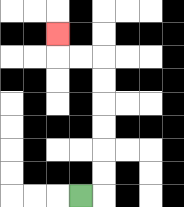{'start': '[3, 8]', 'end': '[2, 1]', 'path_directions': 'R,U,U,U,U,U,U,L,L,U', 'path_coordinates': '[[3, 8], [4, 8], [4, 7], [4, 6], [4, 5], [4, 4], [4, 3], [4, 2], [3, 2], [2, 2], [2, 1]]'}